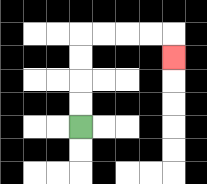{'start': '[3, 5]', 'end': '[7, 2]', 'path_directions': 'U,U,U,U,R,R,R,R,D', 'path_coordinates': '[[3, 5], [3, 4], [3, 3], [3, 2], [3, 1], [4, 1], [5, 1], [6, 1], [7, 1], [7, 2]]'}